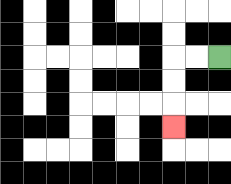{'start': '[9, 2]', 'end': '[7, 5]', 'path_directions': 'L,L,D,D,D', 'path_coordinates': '[[9, 2], [8, 2], [7, 2], [7, 3], [7, 4], [7, 5]]'}